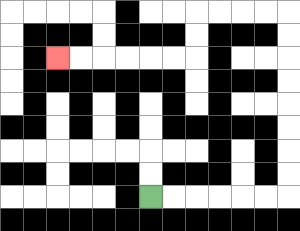{'start': '[6, 8]', 'end': '[2, 2]', 'path_directions': 'R,R,R,R,R,R,U,U,U,U,U,U,U,U,L,L,L,L,D,D,L,L,L,L,L,L', 'path_coordinates': '[[6, 8], [7, 8], [8, 8], [9, 8], [10, 8], [11, 8], [12, 8], [12, 7], [12, 6], [12, 5], [12, 4], [12, 3], [12, 2], [12, 1], [12, 0], [11, 0], [10, 0], [9, 0], [8, 0], [8, 1], [8, 2], [7, 2], [6, 2], [5, 2], [4, 2], [3, 2], [2, 2]]'}